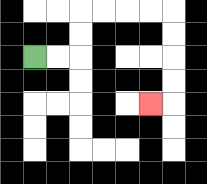{'start': '[1, 2]', 'end': '[6, 4]', 'path_directions': 'R,R,U,U,R,R,R,R,D,D,D,D,L', 'path_coordinates': '[[1, 2], [2, 2], [3, 2], [3, 1], [3, 0], [4, 0], [5, 0], [6, 0], [7, 0], [7, 1], [7, 2], [7, 3], [7, 4], [6, 4]]'}